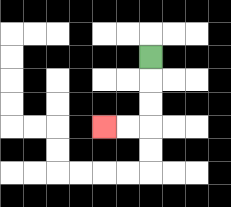{'start': '[6, 2]', 'end': '[4, 5]', 'path_directions': 'D,D,D,L,L', 'path_coordinates': '[[6, 2], [6, 3], [6, 4], [6, 5], [5, 5], [4, 5]]'}